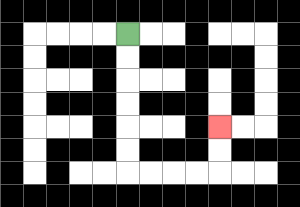{'start': '[5, 1]', 'end': '[9, 5]', 'path_directions': 'D,D,D,D,D,D,R,R,R,R,U,U', 'path_coordinates': '[[5, 1], [5, 2], [5, 3], [5, 4], [5, 5], [5, 6], [5, 7], [6, 7], [7, 7], [8, 7], [9, 7], [9, 6], [9, 5]]'}